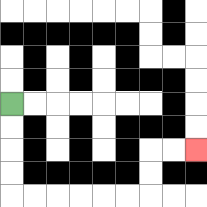{'start': '[0, 4]', 'end': '[8, 6]', 'path_directions': 'D,D,D,D,R,R,R,R,R,R,U,U,R,R', 'path_coordinates': '[[0, 4], [0, 5], [0, 6], [0, 7], [0, 8], [1, 8], [2, 8], [3, 8], [4, 8], [5, 8], [6, 8], [6, 7], [6, 6], [7, 6], [8, 6]]'}